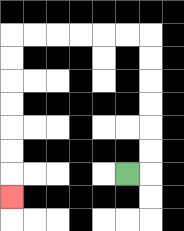{'start': '[5, 7]', 'end': '[0, 8]', 'path_directions': 'R,U,U,U,U,U,U,L,L,L,L,L,L,D,D,D,D,D,D,D', 'path_coordinates': '[[5, 7], [6, 7], [6, 6], [6, 5], [6, 4], [6, 3], [6, 2], [6, 1], [5, 1], [4, 1], [3, 1], [2, 1], [1, 1], [0, 1], [0, 2], [0, 3], [0, 4], [0, 5], [0, 6], [0, 7], [0, 8]]'}